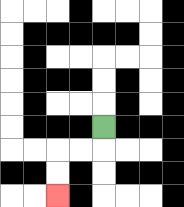{'start': '[4, 5]', 'end': '[2, 8]', 'path_directions': 'D,L,L,D,D', 'path_coordinates': '[[4, 5], [4, 6], [3, 6], [2, 6], [2, 7], [2, 8]]'}